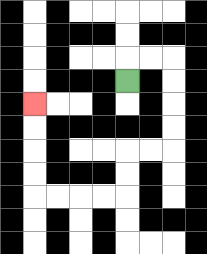{'start': '[5, 3]', 'end': '[1, 4]', 'path_directions': 'U,R,R,D,D,D,D,L,L,D,D,L,L,L,L,U,U,U,U', 'path_coordinates': '[[5, 3], [5, 2], [6, 2], [7, 2], [7, 3], [7, 4], [7, 5], [7, 6], [6, 6], [5, 6], [5, 7], [5, 8], [4, 8], [3, 8], [2, 8], [1, 8], [1, 7], [1, 6], [1, 5], [1, 4]]'}